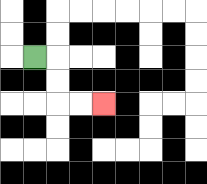{'start': '[1, 2]', 'end': '[4, 4]', 'path_directions': 'R,D,D,R,R', 'path_coordinates': '[[1, 2], [2, 2], [2, 3], [2, 4], [3, 4], [4, 4]]'}